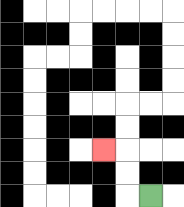{'start': '[6, 8]', 'end': '[4, 6]', 'path_directions': 'L,U,U,L', 'path_coordinates': '[[6, 8], [5, 8], [5, 7], [5, 6], [4, 6]]'}